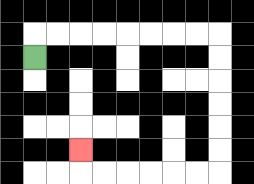{'start': '[1, 2]', 'end': '[3, 6]', 'path_directions': 'U,R,R,R,R,R,R,R,R,D,D,D,D,D,D,L,L,L,L,L,L,U', 'path_coordinates': '[[1, 2], [1, 1], [2, 1], [3, 1], [4, 1], [5, 1], [6, 1], [7, 1], [8, 1], [9, 1], [9, 2], [9, 3], [9, 4], [9, 5], [9, 6], [9, 7], [8, 7], [7, 7], [6, 7], [5, 7], [4, 7], [3, 7], [3, 6]]'}